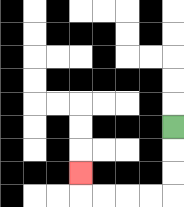{'start': '[7, 5]', 'end': '[3, 7]', 'path_directions': 'D,D,D,L,L,L,L,U', 'path_coordinates': '[[7, 5], [7, 6], [7, 7], [7, 8], [6, 8], [5, 8], [4, 8], [3, 8], [3, 7]]'}